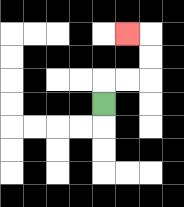{'start': '[4, 4]', 'end': '[5, 1]', 'path_directions': 'U,R,R,U,U,L', 'path_coordinates': '[[4, 4], [4, 3], [5, 3], [6, 3], [6, 2], [6, 1], [5, 1]]'}